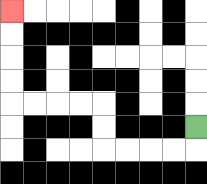{'start': '[8, 5]', 'end': '[0, 0]', 'path_directions': 'D,L,L,L,L,U,U,L,L,L,L,U,U,U,U', 'path_coordinates': '[[8, 5], [8, 6], [7, 6], [6, 6], [5, 6], [4, 6], [4, 5], [4, 4], [3, 4], [2, 4], [1, 4], [0, 4], [0, 3], [0, 2], [0, 1], [0, 0]]'}